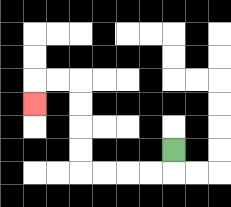{'start': '[7, 6]', 'end': '[1, 4]', 'path_directions': 'D,L,L,L,L,U,U,U,U,L,L,D', 'path_coordinates': '[[7, 6], [7, 7], [6, 7], [5, 7], [4, 7], [3, 7], [3, 6], [3, 5], [3, 4], [3, 3], [2, 3], [1, 3], [1, 4]]'}